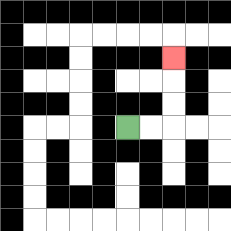{'start': '[5, 5]', 'end': '[7, 2]', 'path_directions': 'R,R,U,U,U', 'path_coordinates': '[[5, 5], [6, 5], [7, 5], [7, 4], [7, 3], [7, 2]]'}